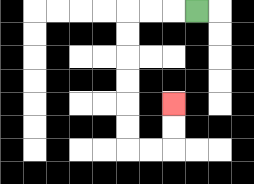{'start': '[8, 0]', 'end': '[7, 4]', 'path_directions': 'L,L,L,D,D,D,D,D,D,R,R,U,U', 'path_coordinates': '[[8, 0], [7, 0], [6, 0], [5, 0], [5, 1], [5, 2], [5, 3], [5, 4], [5, 5], [5, 6], [6, 6], [7, 6], [7, 5], [7, 4]]'}